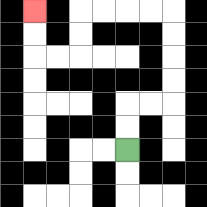{'start': '[5, 6]', 'end': '[1, 0]', 'path_directions': 'U,U,R,R,U,U,U,U,L,L,L,L,D,D,L,L,U,U', 'path_coordinates': '[[5, 6], [5, 5], [5, 4], [6, 4], [7, 4], [7, 3], [7, 2], [7, 1], [7, 0], [6, 0], [5, 0], [4, 0], [3, 0], [3, 1], [3, 2], [2, 2], [1, 2], [1, 1], [1, 0]]'}